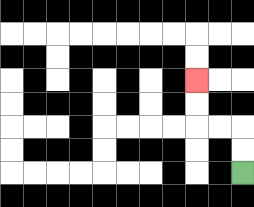{'start': '[10, 7]', 'end': '[8, 3]', 'path_directions': 'U,U,L,L,U,U', 'path_coordinates': '[[10, 7], [10, 6], [10, 5], [9, 5], [8, 5], [8, 4], [8, 3]]'}